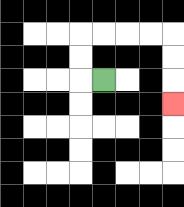{'start': '[4, 3]', 'end': '[7, 4]', 'path_directions': 'L,U,U,R,R,R,R,D,D,D', 'path_coordinates': '[[4, 3], [3, 3], [3, 2], [3, 1], [4, 1], [5, 1], [6, 1], [7, 1], [7, 2], [7, 3], [7, 4]]'}